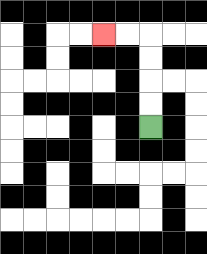{'start': '[6, 5]', 'end': '[4, 1]', 'path_directions': 'U,U,U,U,L,L', 'path_coordinates': '[[6, 5], [6, 4], [6, 3], [6, 2], [6, 1], [5, 1], [4, 1]]'}